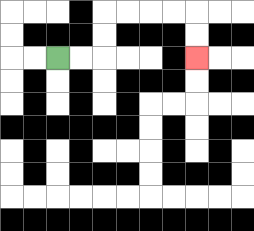{'start': '[2, 2]', 'end': '[8, 2]', 'path_directions': 'R,R,U,U,R,R,R,R,D,D', 'path_coordinates': '[[2, 2], [3, 2], [4, 2], [4, 1], [4, 0], [5, 0], [6, 0], [7, 0], [8, 0], [8, 1], [8, 2]]'}